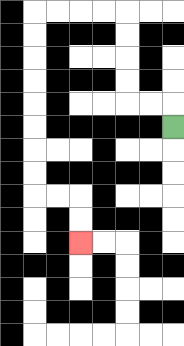{'start': '[7, 5]', 'end': '[3, 10]', 'path_directions': 'U,L,L,U,U,U,U,L,L,L,L,D,D,D,D,D,D,D,D,R,R,D,D', 'path_coordinates': '[[7, 5], [7, 4], [6, 4], [5, 4], [5, 3], [5, 2], [5, 1], [5, 0], [4, 0], [3, 0], [2, 0], [1, 0], [1, 1], [1, 2], [1, 3], [1, 4], [1, 5], [1, 6], [1, 7], [1, 8], [2, 8], [3, 8], [3, 9], [3, 10]]'}